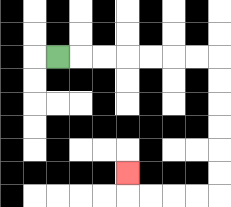{'start': '[2, 2]', 'end': '[5, 7]', 'path_directions': 'R,R,R,R,R,R,R,D,D,D,D,D,D,L,L,L,L,U', 'path_coordinates': '[[2, 2], [3, 2], [4, 2], [5, 2], [6, 2], [7, 2], [8, 2], [9, 2], [9, 3], [9, 4], [9, 5], [9, 6], [9, 7], [9, 8], [8, 8], [7, 8], [6, 8], [5, 8], [5, 7]]'}